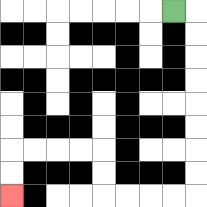{'start': '[7, 0]', 'end': '[0, 8]', 'path_directions': 'R,D,D,D,D,D,D,D,D,L,L,L,L,U,U,L,L,L,L,D,D', 'path_coordinates': '[[7, 0], [8, 0], [8, 1], [8, 2], [8, 3], [8, 4], [8, 5], [8, 6], [8, 7], [8, 8], [7, 8], [6, 8], [5, 8], [4, 8], [4, 7], [4, 6], [3, 6], [2, 6], [1, 6], [0, 6], [0, 7], [0, 8]]'}